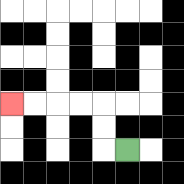{'start': '[5, 6]', 'end': '[0, 4]', 'path_directions': 'L,U,U,L,L,L,L', 'path_coordinates': '[[5, 6], [4, 6], [4, 5], [4, 4], [3, 4], [2, 4], [1, 4], [0, 4]]'}